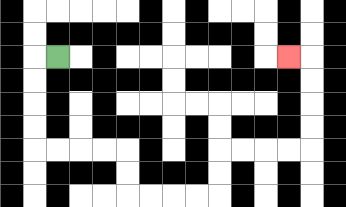{'start': '[2, 2]', 'end': '[12, 2]', 'path_directions': 'L,D,D,D,D,R,R,R,R,D,D,R,R,R,R,U,U,R,R,R,R,U,U,U,U,L', 'path_coordinates': '[[2, 2], [1, 2], [1, 3], [1, 4], [1, 5], [1, 6], [2, 6], [3, 6], [4, 6], [5, 6], [5, 7], [5, 8], [6, 8], [7, 8], [8, 8], [9, 8], [9, 7], [9, 6], [10, 6], [11, 6], [12, 6], [13, 6], [13, 5], [13, 4], [13, 3], [13, 2], [12, 2]]'}